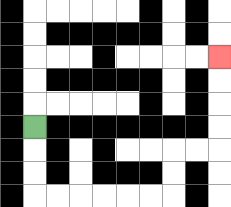{'start': '[1, 5]', 'end': '[9, 2]', 'path_directions': 'D,D,D,R,R,R,R,R,R,U,U,R,R,U,U,U,U', 'path_coordinates': '[[1, 5], [1, 6], [1, 7], [1, 8], [2, 8], [3, 8], [4, 8], [5, 8], [6, 8], [7, 8], [7, 7], [7, 6], [8, 6], [9, 6], [9, 5], [9, 4], [9, 3], [9, 2]]'}